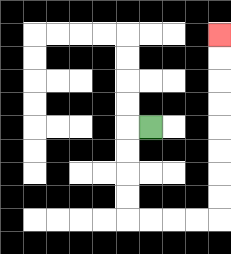{'start': '[6, 5]', 'end': '[9, 1]', 'path_directions': 'L,D,D,D,D,R,R,R,R,U,U,U,U,U,U,U,U', 'path_coordinates': '[[6, 5], [5, 5], [5, 6], [5, 7], [5, 8], [5, 9], [6, 9], [7, 9], [8, 9], [9, 9], [9, 8], [9, 7], [9, 6], [9, 5], [9, 4], [9, 3], [9, 2], [9, 1]]'}